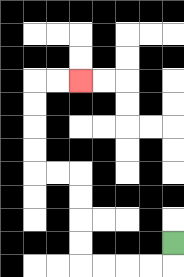{'start': '[7, 10]', 'end': '[3, 3]', 'path_directions': 'D,L,L,L,L,U,U,U,U,L,L,U,U,U,U,R,R', 'path_coordinates': '[[7, 10], [7, 11], [6, 11], [5, 11], [4, 11], [3, 11], [3, 10], [3, 9], [3, 8], [3, 7], [2, 7], [1, 7], [1, 6], [1, 5], [1, 4], [1, 3], [2, 3], [3, 3]]'}